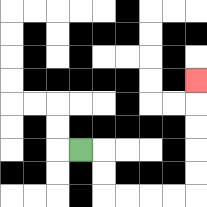{'start': '[3, 6]', 'end': '[8, 3]', 'path_directions': 'R,D,D,R,R,R,R,U,U,U,U,U', 'path_coordinates': '[[3, 6], [4, 6], [4, 7], [4, 8], [5, 8], [6, 8], [7, 8], [8, 8], [8, 7], [8, 6], [8, 5], [8, 4], [8, 3]]'}